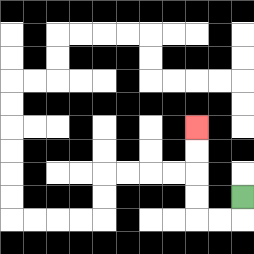{'start': '[10, 8]', 'end': '[8, 5]', 'path_directions': 'D,L,L,U,U,U,U', 'path_coordinates': '[[10, 8], [10, 9], [9, 9], [8, 9], [8, 8], [8, 7], [8, 6], [8, 5]]'}